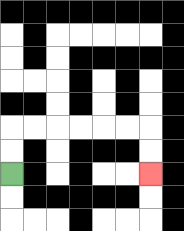{'start': '[0, 7]', 'end': '[6, 7]', 'path_directions': 'U,U,R,R,R,R,R,R,D,D', 'path_coordinates': '[[0, 7], [0, 6], [0, 5], [1, 5], [2, 5], [3, 5], [4, 5], [5, 5], [6, 5], [6, 6], [6, 7]]'}